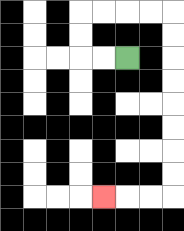{'start': '[5, 2]', 'end': '[4, 8]', 'path_directions': 'L,L,U,U,R,R,R,R,D,D,D,D,D,D,D,D,L,L,L', 'path_coordinates': '[[5, 2], [4, 2], [3, 2], [3, 1], [3, 0], [4, 0], [5, 0], [6, 0], [7, 0], [7, 1], [7, 2], [7, 3], [7, 4], [7, 5], [7, 6], [7, 7], [7, 8], [6, 8], [5, 8], [4, 8]]'}